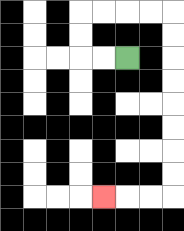{'start': '[5, 2]', 'end': '[4, 8]', 'path_directions': 'L,L,U,U,R,R,R,R,D,D,D,D,D,D,D,D,L,L,L', 'path_coordinates': '[[5, 2], [4, 2], [3, 2], [3, 1], [3, 0], [4, 0], [5, 0], [6, 0], [7, 0], [7, 1], [7, 2], [7, 3], [7, 4], [7, 5], [7, 6], [7, 7], [7, 8], [6, 8], [5, 8], [4, 8]]'}